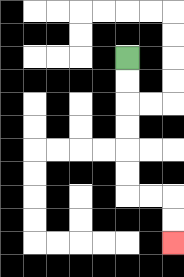{'start': '[5, 2]', 'end': '[7, 10]', 'path_directions': 'D,D,D,D,D,D,R,R,D,D', 'path_coordinates': '[[5, 2], [5, 3], [5, 4], [5, 5], [5, 6], [5, 7], [5, 8], [6, 8], [7, 8], [7, 9], [7, 10]]'}